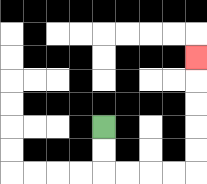{'start': '[4, 5]', 'end': '[8, 2]', 'path_directions': 'D,D,R,R,R,R,U,U,U,U,U', 'path_coordinates': '[[4, 5], [4, 6], [4, 7], [5, 7], [6, 7], [7, 7], [8, 7], [8, 6], [8, 5], [8, 4], [8, 3], [8, 2]]'}